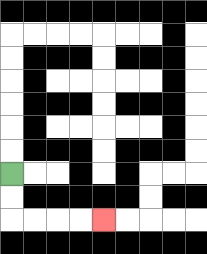{'start': '[0, 7]', 'end': '[4, 9]', 'path_directions': 'D,D,R,R,R,R', 'path_coordinates': '[[0, 7], [0, 8], [0, 9], [1, 9], [2, 9], [3, 9], [4, 9]]'}